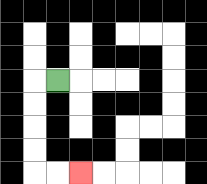{'start': '[2, 3]', 'end': '[3, 7]', 'path_directions': 'L,D,D,D,D,R,R', 'path_coordinates': '[[2, 3], [1, 3], [1, 4], [1, 5], [1, 6], [1, 7], [2, 7], [3, 7]]'}